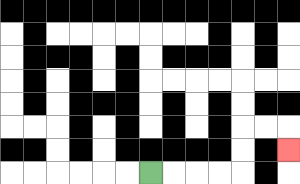{'start': '[6, 7]', 'end': '[12, 6]', 'path_directions': 'R,R,R,R,U,U,R,R,D', 'path_coordinates': '[[6, 7], [7, 7], [8, 7], [9, 7], [10, 7], [10, 6], [10, 5], [11, 5], [12, 5], [12, 6]]'}